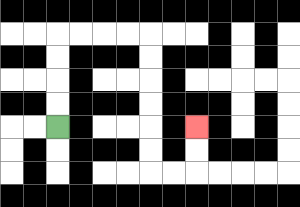{'start': '[2, 5]', 'end': '[8, 5]', 'path_directions': 'U,U,U,U,R,R,R,R,D,D,D,D,D,D,R,R,U,U', 'path_coordinates': '[[2, 5], [2, 4], [2, 3], [2, 2], [2, 1], [3, 1], [4, 1], [5, 1], [6, 1], [6, 2], [6, 3], [6, 4], [6, 5], [6, 6], [6, 7], [7, 7], [8, 7], [8, 6], [8, 5]]'}